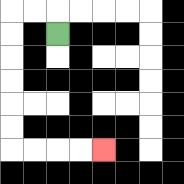{'start': '[2, 1]', 'end': '[4, 6]', 'path_directions': 'U,L,L,D,D,D,D,D,D,R,R,R,R', 'path_coordinates': '[[2, 1], [2, 0], [1, 0], [0, 0], [0, 1], [0, 2], [0, 3], [0, 4], [0, 5], [0, 6], [1, 6], [2, 6], [3, 6], [4, 6]]'}